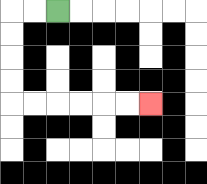{'start': '[2, 0]', 'end': '[6, 4]', 'path_directions': 'L,L,D,D,D,D,R,R,R,R,R,R', 'path_coordinates': '[[2, 0], [1, 0], [0, 0], [0, 1], [0, 2], [0, 3], [0, 4], [1, 4], [2, 4], [3, 4], [4, 4], [5, 4], [6, 4]]'}